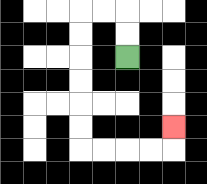{'start': '[5, 2]', 'end': '[7, 5]', 'path_directions': 'U,U,L,L,D,D,D,D,D,D,R,R,R,R,U', 'path_coordinates': '[[5, 2], [5, 1], [5, 0], [4, 0], [3, 0], [3, 1], [3, 2], [3, 3], [3, 4], [3, 5], [3, 6], [4, 6], [5, 6], [6, 6], [7, 6], [7, 5]]'}